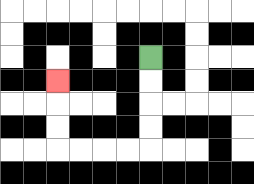{'start': '[6, 2]', 'end': '[2, 3]', 'path_directions': 'D,D,D,D,L,L,L,L,U,U,U', 'path_coordinates': '[[6, 2], [6, 3], [6, 4], [6, 5], [6, 6], [5, 6], [4, 6], [3, 6], [2, 6], [2, 5], [2, 4], [2, 3]]'}